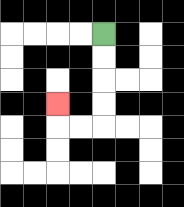{'start': '[4, 1]', 'end': '[2, 4]', 'path_directions': 'D,D,D,D,L,L,U', 'path_coordinates': '[[4, 1], [4, 2], [4, 3], [4, 4], [4, 5], [3, 5], [2, 5], [2, 4]]'}